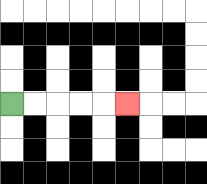{'start': '[0, 4]', 'end': '[5, 4]', 'path_directions': 'R,R,R,R,R', 'path_coordinates': '[[0, 4], [1, 4], [2, 4], [3, 4], [4, 4], [5, 4]]'}